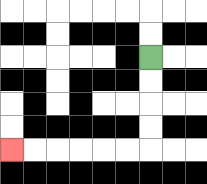{'start': '[6, 2]', 'end': '[0, 6]', 'path_directions': 'D,D,D,D,L,L,L,L,L,L', 'path_coordinates': '[[6, 2], [6, 3], [6, 4], [6, 5], [6, 6], [5, 6], [4, 6], [3, 6], [2, 6], [1, 6], [0, 6]]'}